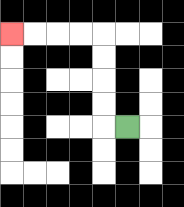{'start': '[5, 5]', 'end': '[0, 1]', 'path_directions': 'L,U,U,U,U,L,L,L,L', 'path_coordinates': '[[5, 5], [4, 5], [4, 4], [4, 3], [4, 2], [4, 1], [3, 1], [2, 1], [1, 1], [0, 1]]'}